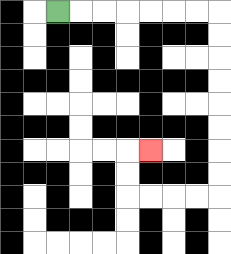{'start': '[2, 0]', 'end': '[6, 6]', 'path_directions': 'R,R,R,R,R,R,R,D,D,D,D,D,D,D,D,L,L,L,L,U,U,R', 'path_coordinates': '[[2, 0], [3, 0], [4, 0], [5, 0], [6, 0], [7, 0], [8, 0], [9, 0], [9, 1], [9, 2], [9, 3], [9, 4], [9, 5], [9, 6], [9, 7], [9, 8], [8, 8], [7, 8], [6, 8], [5, 8], [5, 7], [5, 6], [6, 6]]'}